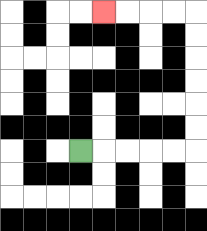{'start': '[3, 6]', 'end': '[4, 0]', 'path_directions': 'R,R,R,R,R,U,U,U,U,U,U,L,L,L,L', 'path_coordinates': '[[3, 6], [4, 6], [5, 6], [6, 6], [7, 6], [8, 6], [8, 5], [8, 4], [8, 3], [8, 2], [8, 1], [8, 0], [7, 0], [6, 0], [5, 0], [4, 0]]'}